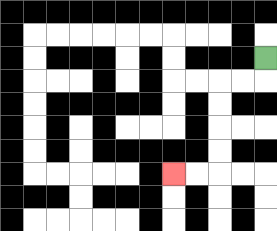{'start': '[11, 2]', 'end': '[7, 7]', 'path_directions': 'D,L,L,D,D,D,D,L,L', 'path_coordinates': '[[11, 2], [11, 3], [10, 3], [9, 3], [9, 4], [9, 5], [9, 6], [9, 7], [8, 7], [7, 7]]'}